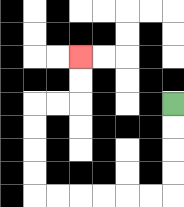{'start': '[7, 4]', 'end': '[3, 2]', 'path_directions': 'D,D,D,D,L,L,L,L,L,L,U,U,U,U,R,R,U,U', 'path_coordinates': '[[7, 4], [7, 5], [7, 6], [7, 7], [7, 8], [6, 8], [5, 8], [4, 8], [3, 8], [2, 8], [1, 8], [1, 7], [1, 6], [1, 5], [1, 4], [2, 4], [3, 4], [3, 3], [3, 2]]'}